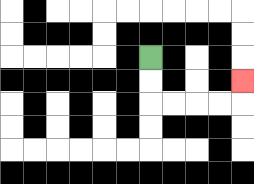{'start': '[6, 2]', 'end': '[10, 3]', 'path_directions': 'D,D,R,R,R,R,U', 'path_coordinates': '[[6, 2], [6, 3], [6, 4], [7, 4], [8, 4], [9, 4], [10, 4], [10, 3]]'}